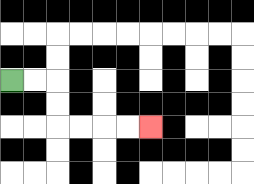{'start': '[0, 3]', 'end': '[6, 5]', 'path_directions': 'R,R,D,D,R,R,R,R', 'path_coordinates': '[[0, 3], [1, 3], [2, 3], [2, 4], [2, 5], [3, 5], [4, 5], [5, 5], [6, 5]]'}